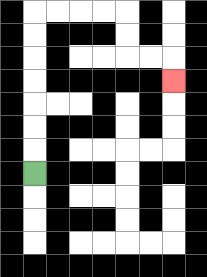{'start': '[1, 7]', 'end': '[7, 3]', 'path_directions': 'U,U,U,U,U,U,U,R,R,R,R,D,D,R,R,D', 'path_coordinates': '[[1, 7], [1, 6], [1, 5], [1, 4], [1, 3], [1, 2], [1, 1], [1, 0], [2, 0], [3, 0], [4, 0], [5, 0], [5, 1], [5, 2], [6, 2], [7, 2], [7, 3]]'}